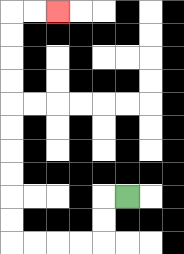{'start': '[5, 8]', 'end': '[2, 0]', 'path_directions': 'L,D,D,L,L,L,L,U,U,U,U,U,U,U,U,U,U,R,R', 'path_coordinates': '[[5, 8], [4, 8], [4, 9], [4, 10], [3, 10], [2, 10], [1, 10], [0, 10], [0, 9], [0, 8], [0, 7], [0, 6], [0, 5], [0, 4], [0, 3], [0, 2], [0, 1], [0, 0], [1, 0], [2, 0]]'}